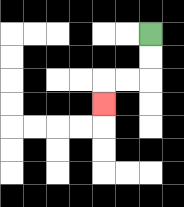{'start': '[6, 1]', 'end': '[4, 4]', 'path_directions': 'D,D,L,L,D', 'path_coordinates': '[[6, 1], [6, 2], [6, 3], [5, 3], [4, 3], [4, 4]]'}